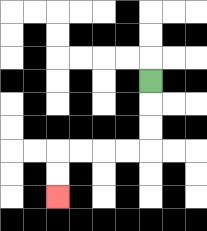{'start': '[6, 3]', 'end': '[2, 8]', 'path_directions': 'D,D,D,L,L,L,L,D,D', 'path_coordinates': '[[6, 3], [6, 4], [6, 5], [6, 6], [5, 6], [4, 6], [3, 6], [2, 6], [2, 7], [2, 8]]'}